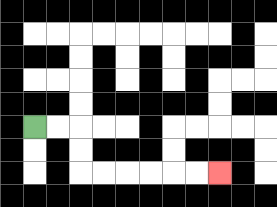{'start': '[1, 5]', 'end': '[9, 7]', 'path_directions': 'R,R,D,D,R,R,R,R,R,R', 'path_coordinates': '[[1, 5], [2, 5], [3, 5], [3, 6], [3, 7], [4, 7], [5, 7], [6, 7], [7, 7], [8, 7], [9, 7]]'}